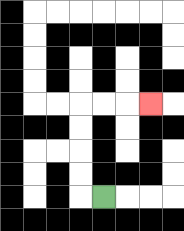{'start': '[4, 8]', 'end': '[6, 4]', 'path_directions': 'L,U,U,U,U,R,R,R', 'path_coordinates': '[[4, 8], [3, 8], [3, 7], [3, 6], [3, 5], [3, 4], [4, 4], [5, 4], [6, 4]]'}